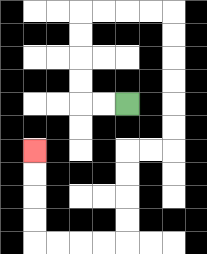{'start': '[5, 4]', 'end': '[1, 6]', 'path_directions': 'L,L,U,U,U,U,R,R,R,R,D,D,D,D,D,D,L,L,D,D,D,D,L,L,L,L,U,U,U,U', 'path_coordinates': '[[5, 4], [4, 4], [3, 4], [3, 3], [3, 2], [3, 1], [3, 0], [4, 0], [5, 0], [6, 0], [7, 0], [7, 1], [7, 2], [7, 3], [7, 4], [7, 5], [7, 6], [6, 6], [5, 6], [5, 7], [5, 8], [5, 9], [5, 10], [4, 10], [3, 10], [2, 10], [1, 10], [1, 9], [1, 8], [1, 7], [1, 6]]'}